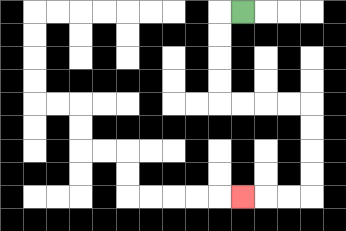{'start': '[10, 0]', 'end': '[10, 8]', 'path_directions': 'L,D,D,D,D,R,R,R,R,D,D,D,D,L,L,L', 'path_coordinates': '[[10, 0], [9, 0], [9, 1], [9, 2], [9, 3], [9, 4], [10, 4], [11, 4], [12, 4], [13, 4], [13, 5], [13, 6], [13, 7], [13, 8], [12, 8], [11, 8], [10, 8]]'}